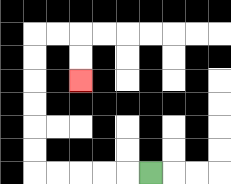{'start': '[6, 7]', 'end': '[3, 3]', 'path_directions': 'L,L,L,L,L,U,U,U,U,U,U,R,R,D,D', 'path_coordinates': '[[6, 7], [5, 7], [4, 7], [3, 7], [2, 7], [1, 7], [1, 6], [1, 5], [1, 4], [1, 3], [1, 2], [1, 1], [2, 1], [3, 1], [3, 2], [3, 3]]'}